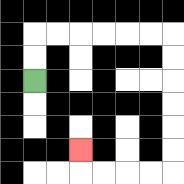{'start': '[1, 3]', 'end': '[3, 6]', 'path_directions': 'U,U,R,R,R,R,R,R,D,D,D,D,D,D,L,L,L,L,U', 'path_coordinates': '[[1, 3], [1, 2], [1, 1], [2, 1], [3, 1], [4, 1], [5, 1], [6, 1], [7, 1], [7, 2], [7, 3], [7, 4], [7, 5], [7, 6], [7, 7], [6, 7], [5, 7], [4, 7], [3, 7], [3, 6]]'}